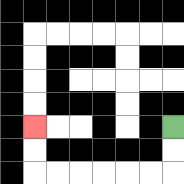{'start': '[7, 5]', 'end': '[1, 5]', 'path_directions': 'D,D,L,L,L,L,L,L,U,U', 'path_coordinates': '[[7, 5], [7, 6], [7, 7], [6, 7], [5, 7], [4, 7], [3, 7], [2, 7], [1, 7], [1, 6], [1, 5]]'}